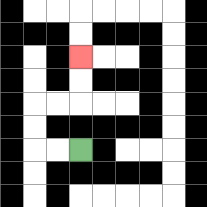{'start': '[3, 6]', 'end': '[3, 2]', 'path_directions': 'L,L,U,U,R,R,U,U', 'path_coordinates': '[[3, 6], [2, 6], [1, 6], [1, 5], [1, 4], [2, 4], [3, 4], [3, 3], [3, 2]]'}